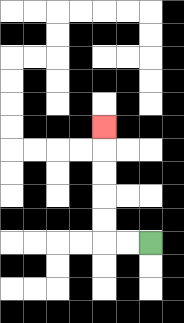{'start': '[6, 10]', 'end': '[4, 5]', 'path_directions': 'L,L,U,U,U,U,U', 'path_coordinates': '[[6, 10], [5, 10], [4, 10], [4, 9], [4, 8], [4, 7], [4, 6], [4, 5]]'}